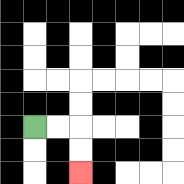{'start': '[1, 5]', 'end': '[3, 7]', 'path_directions': 'R,R,D,D', 'path_coordinates': '[[1, 5], [2, 5], [3, 5], [3, 6], [3, 7]]'}